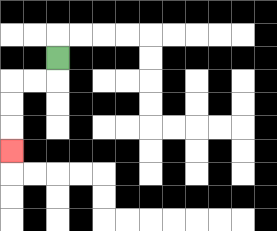{'start': '[2, 2]', 'end': '[0, 6]', 'path_directions': 'D,L,L,D,D,D', 'path_coordinates': '[[2, 2], [2, 3], [1, 3], [0, 3], [0, 4], [0, 5], [0, 6]]'}